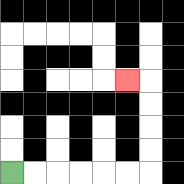{'start': '[0, 7]', 'end': '[5, 3]', 'path_directions': 'R,R,R,R,R,R,U,U,U,U,L', 'path_coordinates': '[[0, 7], [1, 7], [2, 7], [3, 7], [4, 7], [5, 7], [6, 7], [6, 6], [6, 5], [6, 4], [6, 3], [5, 3]]'}